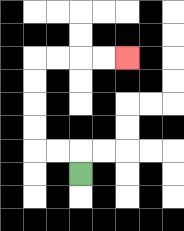{'start': '[3, 7]', 'end': '[5, 2]', 'path_directions': 'U,L,L,U,U,U,U,R,R,R,R', 'path_coordinates': '[[3, 7], [3, 6], [2, 6], [1, 6], [1, 5], [1, 4], [1, 3], [1, 2], [2, 2], [3, 2], [4, 2], [5, 2]]'}